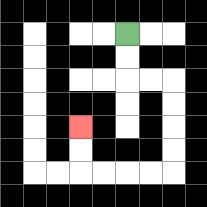{'start': '[5, 1]', 'end': '[3, 5]', 'path_directions': 'D,D,R,R,D,D,D,D,L,L,L,L,U,U', 'path_coordinates': '[[5, 1], [5, 2], [5, 3], [6, 3], [7, 3], [7, 4], [7, 5], [7, 6], [7, 7], [6, 7], [5, 7], [4, 7], [3, 7], [3, 6], [3, 5]]'}